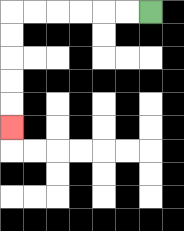{'start': '[6, 0]', 'end': '[0, 5]', 'path_directions': 'L,L,L,L,L,L,D,D,D,D,D', 'path_coordinates': '[[6, 0], [5, 0], [4, 0], [3, 0], [2, 0], [1, 0], [0, 0], [0, 1], [0, 2], [0, 3], [0, 4], [0, 5]]'}